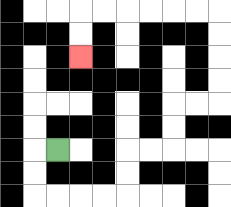{'start': '[2, 6]', 'end': '[3, 2]', 'path_directions': 'L,D,D,R,R,R,R,U,U,R,R,U,U,R,R,U,U,U,U,L,L,L,L,L,L,D,D', 'path_coordinates': '[[2, 6], [1, 6], [1, 7], [1, 8], [2, 8], [3, 8], [4, 8], [5, 8], [5, 7], [5, 6], [6, 6], [7, 6], [7, 5], [7, 4], [8, 4], [9, 4], [9, 3], [9, 2], [9, 1], [9, 0], [8, 0], [7, 0], [6, 0], [5, 0], [4, 0], [3, 0], [3, 1], [3, 2]]'}